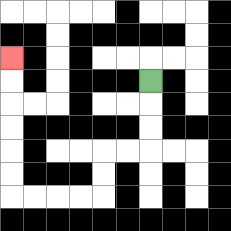{'start': '[6, 3]', 'end': '[0, 2]', 'path_directions': 'D,D,D,L,L,D,D,L,L,L,L,U,U,U,U,U,U', 'path_coordinates': '[[6, 3], [6, 4], [6, 5], [6, 6], [5, 6], [4, 6], [4, 7], [4, 8], [3, 8], [2, 8], [1, 8], [0, 8], [0, 7], [0, 6], [0, 5], [0, 4], [0, 3], [0, 2]]'}